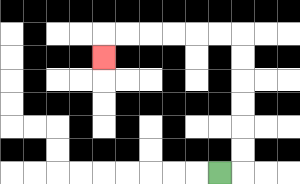{'start': '[9, 7]', 'end': '[4, 2]', 'path_directions': 'R,U,U,U,U,U,U,L,L,L,L,L,L,D', 'path_coordinates': '[[9, 7], [10, 7], [10, 6], [10, 5], [10, 4], [10, 3], [10, 2], [10, 1], [9, 1], [8, 1], [7, 1], [6, 1], [5, 1], [4, 1], [4, 2]]'}